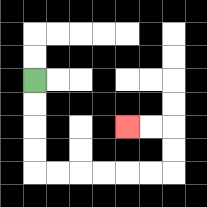{'start': '[1, 3]', 'end': '[5, 5]', 'path_directions': 'D,D,D,D,R,R,R,R,R,R,U,U,L,L', 'path_coordinates': '[[1, 3], [1, 4], [1, 5], [1, 6], [1, 7], [2, 7], [3, 7], [4, 7], [5, 7], [6, 7], [7, 7], [7, 6], [7, 5], [6, 5], [5, 5]]'}